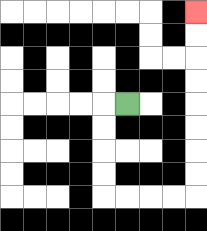{'start': '[5, 4]', 'end': '[8, 0]', 'path_directions': 'L,D,D,D,D,R,R,R,R,U,U,U,U,U,U,U,U', 'path_coordinates': '[[5, 4], [4, 4], [4, 5], [4, 6], [4, 7], [4, 8], [5, 8], [6, 8], [7, 8], [8, 8], [8, 7], [8, 6], [8, 5], [8, 4], [8, 3], [8, 2], [8, 1], [8, 0]]'}